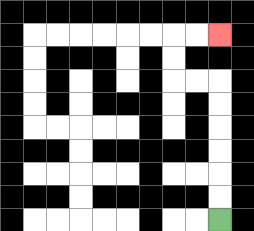{'start': '[9, 9]', 'end': '[9, 1]', 'path_directions': 'U,U,U,U,U,U,L,L,U,U,R,R', 'path_coordinates': '[[9, 9], [9, 8], [9, 7], [9, 6], [9, 5], [9, 4], [9, 3], [8, 3], [7, 3], [7, 2], [7, 1], [8, 1], [9, 1]]'}